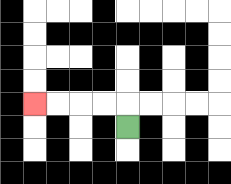{'start': '[5, 5]', 'end': '[1, 4]', 'path_directions': 'U,L,L,L,L', 'path_coordinates': '[[5, 5], [5, 4], [4, 4], [3, 4], [2, 4], [1, 4]]'}